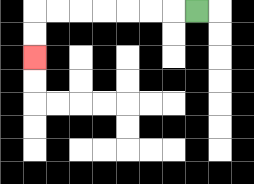{'start': '[8, 0]', 'end': '[1, 2]', 'path_directions': 'L,L,L,L,L,L,L,D,D', 'path_coordinates': '[[8, 0], [7, 0], [6, 0], [5, 0], [4, 0], [3, 0], [2, 0], [1, 0], [1, 1], [1, 2]]'}